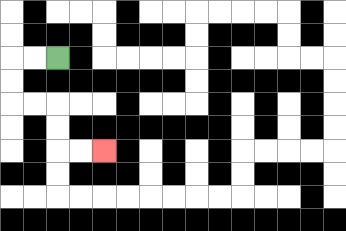{'start': '[2, 2]', 'end': '[4, 6]', 'path_directions': 'L,L,D,D,R,R,D,D,R,R', 'path_coordinates': '[[2, 2], [1, 2], [0, 2], [0, 3], [0, 4], [1, 4], [2, 4], [2, 5], [2, 6], [3, 6], [4, 6]]'}